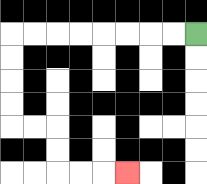{'start': '[8, 1]', 'end': '[5, 7]', 'path_directions': 'L,L,L,L,L,L,L,L,D,D,D,D,R,R,D,D,R,R,R', 'path_coordinates': '[[8, 1], [7, 1], [6, 1], [5, 1], [4, 1], [3, 1], [2, 1], [1, 1], [0, 1], [0, 2], [0, 3], [0, 4], [0, 5], [1, 5], [2, 5], [2, 6], [2, 7], [3, 7], [4, 7], [5, 7]]'}